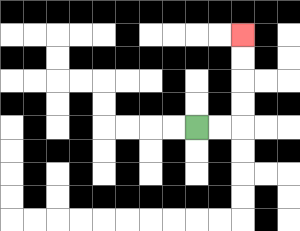{'start': '[8, 5]', 'end': '[10, 1]', 'path_directions': 'R,R,U,U,U,U', 'path_coordinates': '[[8, 5], [9, 5], [10, 5], [10, 4], [10, 3], [10, 2], [10, 1]]'}